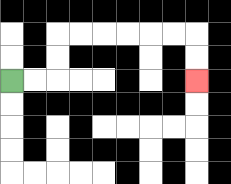{'start': '[0, 3]', 'end': '[8, 3]', 'path_directions': 'R,R,U,U,R,R,R,R,R,R,D,D', 'path_coordinates': '[[0, 3], [1, 3], [2, 3], [2, 2], [2, 1], [3, 1], [4, 1], [5, 1], [6, 1], [7, 1], [8, 1], [8, 2], [8, 3]]'}